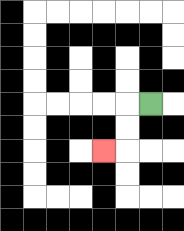{'start': '[6, 4]', 'end': '[4, 6]', 'path_directions': 'L,D,D,L', 'path_coordinates': '[[6, 4], [5, 4], [5, 5], [5, 6], [4, 6]]'}